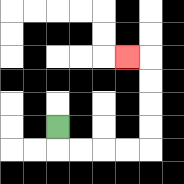{'start': '[2, 5]', 'end': '[5, 2]', 'path_directions': 'D,R,R,R,R,U,U,U,U,L', 'path_coordinates': '[[2, 5], [2, 6], [3, 6], [4, 6], [5, 6], [6, 6], [6, 5], [6, 4], [6, 3], [6, 2], [5, 2]]'}